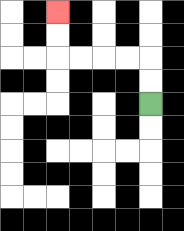{'start': '[6, 4]', 'end': '[2, 0]', 'path_directions': 'U,U,L,L,L,L,U,U', 'path_coordinates': '[[6, 4], [6, 3], [6, 2], [5, 2], [4, 2], [3, 2], [2, 2], [2, 1], [2, 0]]'}